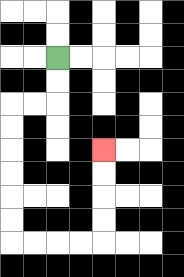{'start': '[2, 2]', 'end': '[4, 6]', 'path_directions': 'D,D,L,L,D,D,D,D,D,D,R,R,R,R,U,U,U,U', 'path_coordinates': '[[2, 2], [2, 3], [2, 4], [1, 4], [0, 4], [0, 5], [0, 6], [0, 7], [0, 8], [0, 9], [0, 10], [1, 10], [2, 10], [3, 10], [4, 10], [4, 9], [4, 8], [4, 7], [4, 6]]'}